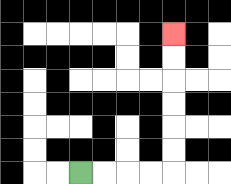{'start': '[3, 7]', 'end': '[7, 1]', 'path_directions': 'R,R,R,R,U,U,U,U,U,U', 'path_coordinates': '[[3, 7], [4, 7], [5, 7], [6, 7], [7, 7], [7, 6], [7, 5], [7, 4], [7, 3], [7, 2], [7, 1]]'}